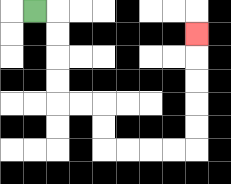{'start': '[1, 0]', 'end': '[8, 1]', 'path_directions': 'R,D,D,D,D,R,R,D,D,R,R,R,R,U,U,U,U,U', 'path_coordinates': '[[1, 0], [2, 0], [2, 1], [2, 2], [2, 3], [2, 4], [3, 4], [4, 4], [4, 5], [4, 6], [5, 6], [6, 6], [7, 6], [8, 6], [8, 5], [8, 4], [8, 3], [8, 2], [8, 1]]'}